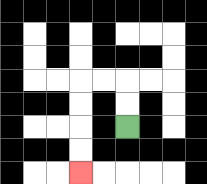{'start': '[5, 5]', 'end': '[3, 7]', 'path_directions': 'U,U,L,L,D,D,D,D', 'path_coordinates': '[[5, 5], [5, 4], [5, 3], [4, 3], [3, 3], [3, 4], [3, 5], [3, 6], [3, 7]]'}